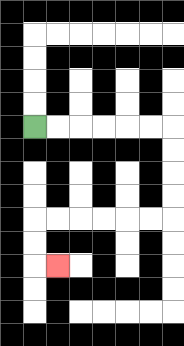{'start': '[1, 5]', 'end': '[2, 11]', 'path_directions': 'R,R,R,R,R,R,D,D,D,D,L,L,L,L,L,L,D,D,R', 'path_coordinates': '[[1, 5], [2, 5], [3, 5], [4, 5], [5, 5], [6, 5], [7, 5], [7, 6], [7, 7], [7, 8], [7, 9], [6, 9], [5, 9], [4, 9], [3, 9], [2, 9], [1, 9], [1, 10], [1, 11], [2, 11]]'}